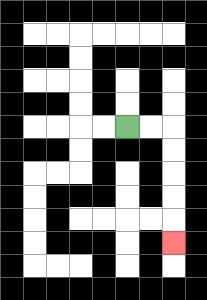{'start': '[5, 5]', 'end': '[7, 10]', 'path_directions': 'R,R,D,D,D,D,D', 'path_coordinates': '[[5, 5], [6, 5], [7, 5], [7, 6], [7, 7], [7, 8], [7, 9], [7, 10]]'}